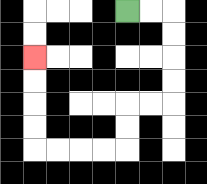{'start': '[5, 0]', 'end': '[1, 2]', 'path_directions': 'R,R,D,D,D,D,L,L,D,D,L,L,L,L,U,U,U,U', 'path_coordinates': '[[5, 0], [6, 0], [7, 0], [7, 1], [7, 2], [7, 3], [7, 4], [6, 4], [5, 4], [5, 5], [5, 6], [4, 6], [3, 6], [2, 6], [1, 6], [1, 5], [1, 4], [1, 3], [1, 2]]'}